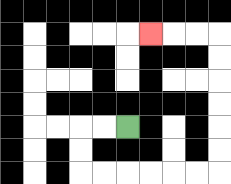{'start': '[5, 5]', 'end': '[6, 1]', 'path_directions': 'L,L,D,D,R,R,R,R,R,R,U,U,U,U,U,U,L,L,L', 'path_coordinates': '[[5, 5], [4, 5], [3, 5], [3, 6], [3, 7], [4, 7], [5, 7], [6, 7], [7, 7], [8, 7], [9, 7], [9, 6], [9, 5], [9, 4], [9, 3], [9, 2], [9, 1], [8, 1], [7, 1], [6, 1]]'}